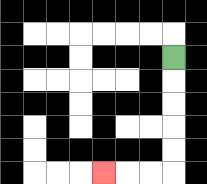{'start': '[7, 2]', 'end': '[4, 7]', 'path_directions': 'D,D,D,D,D,L,L,L', 'path_coordinates': '[[7, 2], [7, 3], [7, 4], [7, 5], [7, 6], [7, 7], [6, 7], [5, 7], [4, 7]]'}